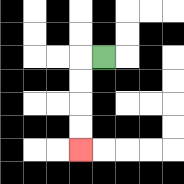{'start': '[4, 2]', 'end': '[3, 6]', 'path_directions': 'L,D,D,D,D', 'path_coordinates': '[[4, 2], [3, 2], [3, 3], [3, 4], [3, 5], [3, 6]]'}